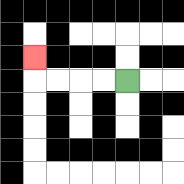{'start': '[5, 3]', 'end': '[1, 2]', 'path_directions': 'L,L,L,L,U', 'path_coordinates': '[[5, 3], [4, 3], [3, 3], [2, 3], [1, 3], [1, 2]]'}